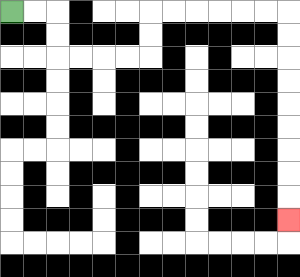{'start': '[0, 0]', 'end': '[12, 9]', 'path_directions': 'R,R,D,D,R,R,R,R,U,U,R,R,R,R,R,R,D,D,D,D,D,D,D,D,D', 'path_coordinates': '[[0, 0], [1, 0], [2, 0], [2, 1], [2, 2], [3, 2], [4, 2], [5, 2], [6, 2], [6, 1], [6, 0], [7, 0], [8, 0], [9, 0], [10, 0], [11, 0], [12, 0], [12, 1], [12, 2], [12, 3], [12, 4], [12, 5], [12, 6], [12, 7], [12, 8], [12, 9]]'}